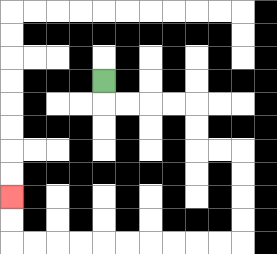{'start': '[4, 3]', 'end': '[0, 8]', 'path_directions': 'D,R,R,R,R,D,D,R,R,D,D,D,D,L,L,L,L,L,L,L,L,L,L,U,U', 'path_coordinates': '[[4, 3], [4, 4], [5, 4], [6, 4], [7, 4], [8, 4], [8, 5], [8, 6], [9, 6], [10, 6], [10, 7], [10, 8], [10, 9], [10, 10], [9, 10], [8, 10], [7, 10], [6, 10], [5, 10], [4, 10], [3, 10], [2, 10], [1, 10], [0, 10], [0, 9], [0, 8]]'}